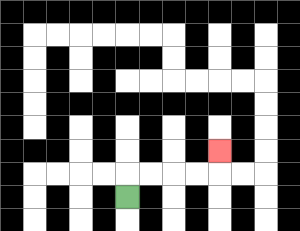{'start': '[5, 8]', 'end': '[9, 6]', 'path_directions': 'U,R,R,R,R,U', 'path_coordinates': '[[5, 8], [5, 7], [6, 7], [7, 7], [8, 7], [9, 7], [9, 6]]'}